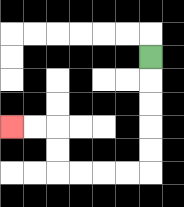{'start': '[6, 2]', 'end': '[0, 5]', 'path_directions': 'D,D,D,D,D,L,L,L,L,U,U,L,L', 'path_coordinates': '[[6, 2], [6, 3], [6, 4], [6, 5], [6, 6], [6, 7], [5, 7], [4, 7], [3, 7], [2, 7], [2, 6], [2, 5], [1, 5], [0, 5]]'}